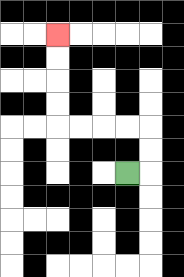{'start': '[5, 7]', 'end': '[2, 1]', 'path_directions': 'R,U,U,L,L,L,L,U,U,U,U', 'path_coordinates': '[[5, 7], [6, 7], [6, 6], [6, 5], [5, 5], [4, 5], [3, 5], [2, 5], [2, 4], [2, 3], [2, 2], [2, 1]]'}